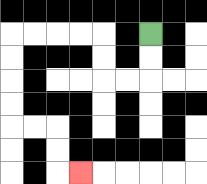{'start': '[6, 1]', 'end': '[3, 7]', 'path_directions': 'D,D,L,L,U,U,L,L,L,L,D,D,D,D,R,R,D,D,R', 'path_coordinates': '[[6, 1], [6, 2], [6, 3], [5, 3], [4, 3], [4, 2], [4, 1], [3, 1], [2, 1], [1, 1], [0, 1], [0, 2], [0, 3], [0, 4], [0, 5], [1, 5], [2, 5], [2, 6], [2, 7], [3, 7]]'}